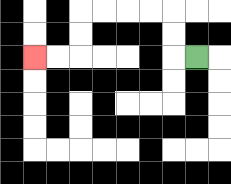{'start': '[8, 2]', 'end': '[1, 2]', 'path_directions': 'L,U,U,L,L,L,L,D,D,L,L', 'path_coordinates': '[[8, 2], [7, 2], [7, 1], [7, 0], [6, 0], [5, 0], [4, 0], [3, 0], [3, 1], [3, 2], [2, 2], [1, 2]]'}